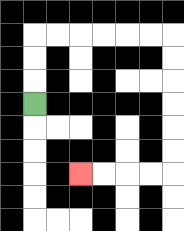{'start': '[1, 4]', 'end': '[3, 7]', 'path_directions': 'U,U,U,R,R,R,R,R,R,D,D,D,D,D,D,L,L,L,L', 'path_coordinates': '[[1, 4], [1, 3], [1, 2], [1, 1], [2, 1], [3, 1], [4, 1], [5, 1], [6, 1], [7, 1], [7, 2], [7, 3], [7, 4], [7, 5], [7, 6], [7, 7], [6, 7], [5, 7], [4, 7], [3, 7]]'}